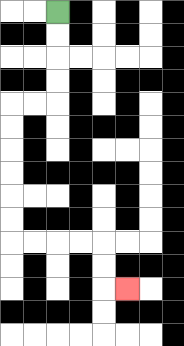{'start': '[2, 0]', 'end': '[5, 12]', 'path_directions': 'D,D,D,D,L,L,D,D,D,D,D,D,R,R,R,R,D,D,R', 'path_coordinates': '[[2, 0], [2, 1], [2, 2], [2, 3], [2, 4], [1, 4], [0, 4], [0, 5], [0, 6], [0, 7], [0, 8], [0, 9], [0, 10], [1, 10], [2, 10], [3, 10], [4, 10], [4, 11], [4, 12], [5, 12]]'}